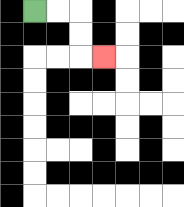{'start': '[1, 0]', 'end': '[4, 2]', 'path_directions': 'R,R,D,D,R', 'path_coordinates': '[[1, 0], [2, 0], [3, 0], [3, 1], [3, 2], [4, 2]]'}